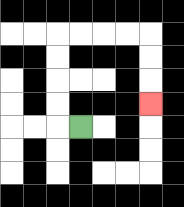{'start': '[3, 5]', 'end': '[6, 4]', 'path_directions': 'L,U,U,U,U,R,R,R,R,D,D,D', 'path_coordinates': '[[3, 5], [2, 5], [2, 4], [2, 3], [2, 2], [2, 1], [3, 1], [4, 1], [5, 1], [6, 1], [6, 2], [6, 3], [6, 4]]'}